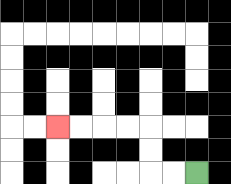{'start': '[8, 7]', 'end': '[2, 5]', 'path_directions': 'L,L,U,U,L,L,L,L', 'path_coordinates': '[[8, 7], [7, 7], [6, 7], [6, 6], [6, 5], [5, 5], [4, 5], [3, 5], [2, 5]]'}